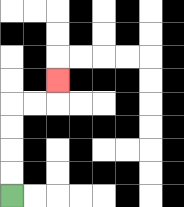{'start': '[0, 8]', 'end': '[2, 3]', 'path_directions': 'U,U,U,U,R,R,U', 'path_coordinates': '[[0, 8], [0, 7], [0, 6], [0, 5], [0, 4], [1, 4], [2, 4], [2, 3]]'}